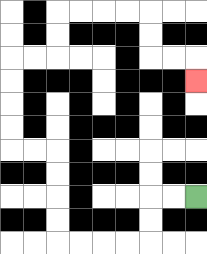{'start': '[8, 8]', 'end': '[8, 3]', 'path_directions': 'L,L,D,D,L,L,L,L,U,U,U,U,L,L,U,U,U,U,R,R,U,U,R,R,R,R,D,D,R,R,D', 'path_coordinates': '[[8, 8], [7, 8], [6, 8], [6, 9], [6, 10], [5, 10], [4, 10], [3, 10], [2, 10], [2, 9], [2, 8], [2, 7], [2, 6], [1, 6], [0, 6], [0, 5], [0, 4], [0, 3], [0, 2], [1, 2], [2, 2], [2, 1], [2, 0], [3, 0], [4, 0], [5, 0], [6, 0], [6, 1], [6, 2], [7, 2], [8, 2], [8, 3]]'}